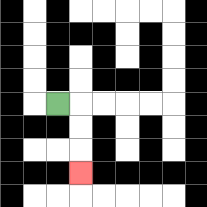{'start': '[2, 4]', 'end': '[3, 7]', 'path_directions': 'R,D,D,D', 'path_coordinates': '[[2, 4], [3, 4], [3, 5], [3, 6], [3, 7]]'}